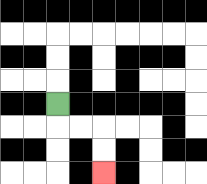{'start': '[2, 4]', 'end': '[4, 7]', 'path_directions': 'D,R,R,D,D', 'path_coordinates': '[[2, 4], [2, 5], [3, 5], [4, 5], [4, 6], [4, 7]]'}